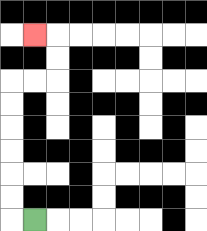{'start': '[1, 9]', 'end': '[1, 1]', 'path_directions': 'L,U,U,U,U,U,U,R,R,U,U,L', 'path_coordinates': '[[1, 9], [0, 9], [0, 8], [0, 7], [0, 6], [0, 5], [0, 4], [0, 3], [1, 3], [2, 3], [2, 2], [2, 1], [1, 1]]'}